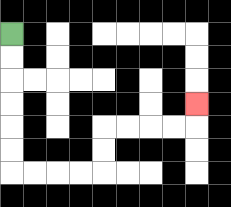{'start': '[0, 1]', 'end': '[8, 4]', 'path_directions': 'D,D,D,D,D,D,R,R,R,R,U,U,R,R,R,R,U', 'path_coordinates': '[[0, 1], [0, 2], [0, 3], [0, 4], [0, 5], [0, 6], [0, 7], [1, 7], [2, 7], [3, 7], [4, 7], [4, 6], [4, 5], [5, 5], [6, 5], [7, 5], [8, 5], [8, 4]]'}